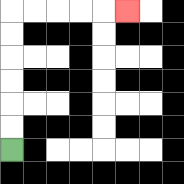{'start': '[0, 6]', 'end': '[5, 0]', 'path_directions': 'U,U,U,U,U,U,R,R,R,R,R', 'path_coordinates': '[[0, 6], [0, 5], [0, 4], [0, 3], [0, 2], [0, 1], [0, 0], [1, 0], [2, 0], [3, 0], [4, 0], [5, 0]]'}